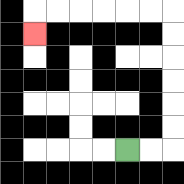{'start': '[5, 6]', 'end': '[1, 1]', 'path_directions': 'R,R,U,U,U,U,U,U,L,L,L,L,L,L,D', 'path_coordinates': '[[5, 6], [6, 6], [7, 6], [7, 5], [7, 4], [7, 3], [7, 2], [7, 1], [7, 0], [6, 0], [5, 0], [4, 0], [3, 0], [2, 0], [1, 0], [1, 1]]'}